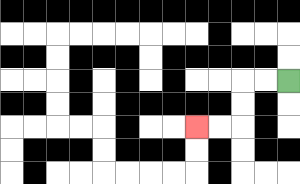{'start': '[12, 3]', 'end': '[8, 5]', 'path_directions': 'L,L,D,D,L,L', 'path_coordinates': '[[12, 3], [11, 3], [10, 3], [10, 4], [10, 5], [9, 5], [8, 5]]'}